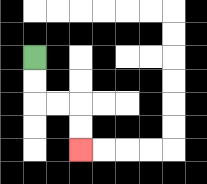{'start': '[1, 2]', 'end': '[3, 6]', 'path_directions': 'D,D,R,R,D,D', 'path_coordinates': '[[1, 2], [1, 3], [1, 4], [2, 4], [3, 4], [3, 5], [3, 6]]'}